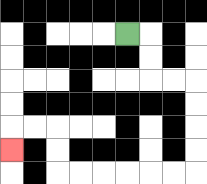{'start': '[5, 1]', 'end': '[0, 6]', 'path_directions': 'R,D,D,R,R,D,D,D,D,L,L,L,L,L,L,U,U,L,L,D', 'path_coordinates': '[[5, 1], [6, 1], [6, 2], [6, 3], [7, 3], [8, 3], [8, 4], [8, 5], [8, 6], [8, 7], [7, 7], [6, 7], [5, 7], [4, 7], [3, 7], [2, 7], [2, 6], [2, 5], [1, 5], [0, 5], [0, 6]]'}